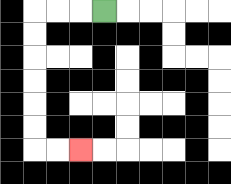{'start': '[4, 0]', 'end': '[3, 6]', 'path_directions': 'L,L,L,D,D,D,D,D,D,R,R', 'path_coordinates': '[[4, 0], [3, 0], [2, 0], [1, 0], [1, 1], [1, 2], [1, 3], [1, 4], [1, 5], [1, 6], [2, 6], [3, 6]]'}